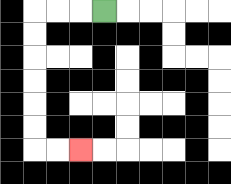{'start': '[4, 0]', 'end': '[3, 6]', 'path_directions': 'L,L,L,D,D,D,D,D,D,R,R', 'path_coordinates': '[[4, 0], [3, 0], [2, 0], [1, 0], [1, 1], [1, 2], [1, 3], [1, 4], [1, 5], [1, 6], [2, 6], [3, 6]]'}